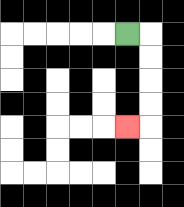{'start': '[5, 1]', 'end': '[5, 5]', 'path_directions': 'R,D,D,D,D,L', 'path_coordinates': '[[5, 1], [6, 1], [6, 2], [6, 3], [6, 4], [6, 5], [5, 5]]'}